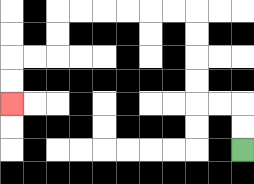{'start': '[10, 6]', 'end': '[0, 4]', 'path_directions': 'U,U,L,L,U,U,U,U,L,L,L,L,L,L,D,D,L,L,D,D', 'path_coordinates': '[[10, 6], [10, 5], [10, 4], [9, 4], [8, 4], [8, 3], [8, 2], [8, 1], [8, 0], [7, 0], [6, 0], [5, 0], [4, 0], [3, 0], [2, 0], [2, 1], [2, 2], [1, 2], [0, 2], [0, 3], [0, 4]]'}